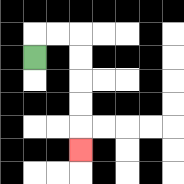{'start': '[1, 2]', 'end': '[3, 6]', 'path_directions': 'U,R,R,D,D,D,D,D', 'path_coordinates': '[[1, 2], [1, 1], [2, 1], [3, 1], [3, 2], [3, 3], [3, 4], [3, 5], [3, 6]]'}